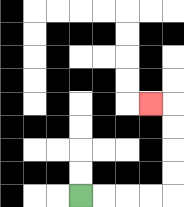{'start': '[3, 8]', 'end': '[6, 4]', 'path_directions': 'R,R,R,R,U,U,U,U,L', 'path_coordinates': '[[3, 8], [4, 8], [5, 8], [6, 8], [7, 8], [7, 7], [7, 6], [7, 5], [7, 4], [6, 4]]'}